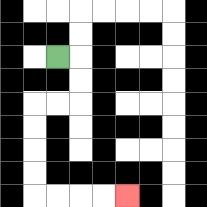{'start': '[2, 2]', 'end': '[5, 8]', 'path_directions': 'R,D,D,L,L,D,D,D,D,R,R,R,R', 'path_coordinates': '[[2, 2], [3, 2], [3, 3], [3, 4], [2, 4], [1, 4], [1, 5], [1, 6], [1, 7], [1, 8], [2, 8], [3, 8], [4, 8], [5, 8]]'}